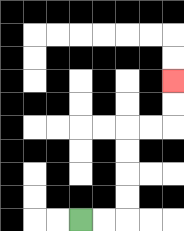{'start': '[3, 9]', 'end': '[7, 3]', 'path_directions': 'R,R,U,U,U,U,R,R,U,U', 'path_coordinates': '[[3, 9], [4, 9], [5, 9], [5, 8], [5, 7], [5, 6], [5, 5], [6, 5], [7, 5], [7, 4], [7, 3]]'}